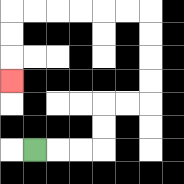{'start': '[1, 6]', 'end': '[0, 3]', 'path_directions': 'R,R,R,U,U,R,R,U,U,U,U,L,L,L,L,L,L,D,D,D', 'path_coordinates': '[[1, 6], [2, 6], [3, 6], [4, 6], [4, 5], [4, 4], [5, 4], [6, 4], [6, 3], [6, 2], [6, 1], [6, 0], [5, 0], [4, 0], [3, 0], [2, 0], [1, 0], [0, 0], [0, 1], [0, 2], [0, 3]]'}